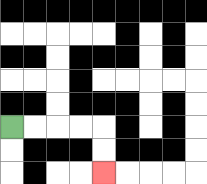{'start': '[0, 5]', 'end': '[4, 7]', 'path_directions': 'R,R,R,R,D,D', 'path_coordinates': '[[0, 5], [1, 5], [2, 5], [3, 5], [4, 5], [4, 6], [4, 7]]'}